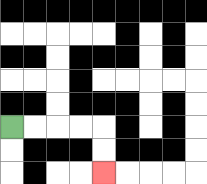{'start': '[0, 5]', 'end': '[4, 7]', 'path_directions': 'R,R,R,R,D,D', 'path_coordinates': '[[0, 5], [1, 5], [2, 5], [3, 5], [4, 5], [4, 6], [4, 7]]'}